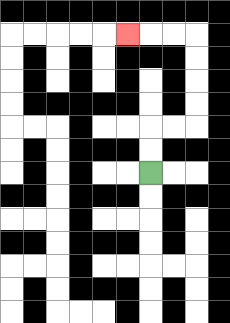{'start': '[6, 7]', 'end': '[5, 1]', 'path_directions': 'U,U,R,R,U,U,U,U,L,L,L', 'path_coordinates': '[[6, 7], [6, 6], [6, 5], [7, 5], [8, 5], [8, 4], [8, 3], [8, 2], [8, 1], [7, 1], [6, 1], [5, 1]]'}